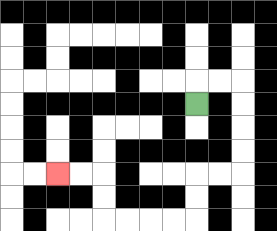{'start': '[8, 4]', 'end': '[2, 7]', 'path_directions': 'U,R,R,D,D,D,D,L,L,D,D,L,L,L,L,U,U,L,L', 'path_coordinates': '[[8, 4], [8, 3], [9, 3], [10, 3], [10, 4], [10, 5], [10, 6], [10, 7], [9, 7], [8, 7], [8, 8], [8, 9], [7, 9], [6, 9], [5, 9], [4, 9], [4, 8], [4, 7], [3, 7], [2, 7]]'}